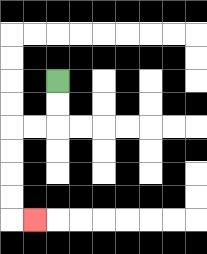{'start': '[2, 3]', 'end': '[1, 9]', 'path_directions': 'D,D,L,L,D,D,D,D,R', 'path_coordinates': '[[2, 3], [2, 4], [2, 5], [1, 5], [0, 5], [0, 6], [0, 7], [0, 8], [0, 9], [1, 9]]'}